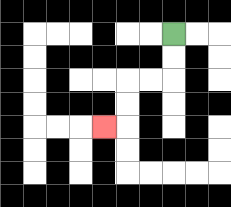{'start': '[7, 1]', 'end': '[4, 5]', 'path_directions': 'D,D,L,L,D,D,L', 'path_coordinates': '[[7, 1], [7, 2], [7, 3], [6, 3], [5, 3], [5, 4], [5, 5], [4, 5]]'}